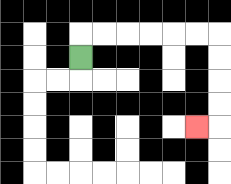{'start': '[3, 2]', 'end': '[8, 5]', 'path_directions': 'U,R,R,R,R,R,R,D,D,D,D,L', 'path_coordinates': '[[3, 2], [3, 1], [4, 1], [5, 1], [6, 1], [7, 1], [8, 1], [9, 1], [9, 2], [9, 3], [9, 4], [9, 5], [8, 5]]'}